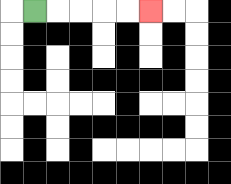{'start': '[1, 0]', 'end': '[6, 0]', 'path_directions': 'R,R,R,R,R', 'path_coordinates': '[[1, 0], [2, 0], [3, 0], [4, 0], [5, 0], [6, 0]]'}